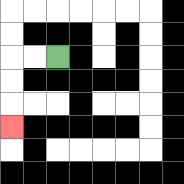{'start': '[2, 2]', 'end': '[0, 5]', 'path_directions': 'L,L,D,D,D', 'path_coordinates': '[[2, 2], [1, 2], [0, 2], [0, 3], [0, 4], [0, 5]]'}